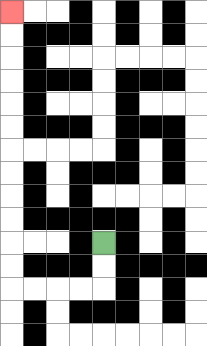{'start': '[4, 10]', 'end': '[0, 0]', 'path_directions': 'D,D,L,L,L,L,U,U,U,U,U,U,U,U,U,U,U,U', 'path_coordinates': '[[4, 10], [4, 11], [4, 12], [3, 12], [2, 12], [1, 12], [0, 12], [0, 11], [0, 10], [0, 9], [0, 8], [0, 7], [0, 6], [0, 5], [0, 4], [0, 3], [0, 2], [0, 1], [0, 0]]'}